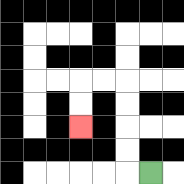{'start': '[6, 7]', 'end': '[3, 5]', 'path_directions': 'L,U,U,U,U,L,L,D,D', 'path_coordinates': '[[6, 7], [5, 7], [5, 6], [5, 5], [5, 4], [5, 3], [4, 3], [3, 3], [3, 4], [3, 5]]'}